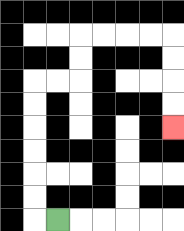{'start': '[2, 9]', 'end': '[7, 5]', 'path_directions': 'L,U,U,U,U,U,U,R,R,U,U,R,R,R,R,D,D,D,D', 'path_coordinates': '[[2, 9], [1, 9], [1, 8], [1, 7], [1, 6], [1, 5], [1, 4], [1, 3], [2, 3], [3, 3], [3, 2], [3, 1], [4, 1], [5, 1], [6, 1], [7, 1], [7, 2], [7, 3], [7, 4], [7, 5]]'}